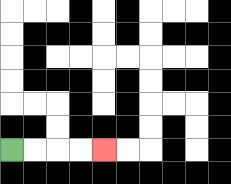{'start': '[0, 6]', 'end': '[4, 6]', 'path_directions': 'R,R,R,R', 'path_coordinates': '[[0, 6], [1, 6], [2, 6], [3, 6], [4, 6]]'}